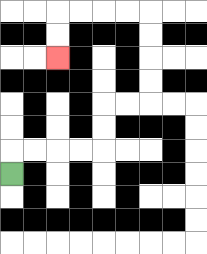{'start': '[0, 7]', 'end': '[2, 2]', 'path_directions': 'U,R,R,R,R,U,U,R,R,U,U,U,U,L,L,L,L,D,D', 'path_coordinates': '[[0, 7], [0, 6], [1, 6], [2, 6], [3, 6], [4, 6], [4, 5], [4, 4], [5, 4], [6, 4], [6, 3], [6, 2], [6, 1], [6, 0], [5, 0], [4, 0], [3, 0], [2, 0], [2, 1], [2, 2]]'}